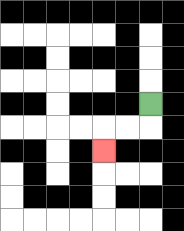{'start': '[6, 4]', 'end': '[4, 6]', 'path_directions': 'D,L,L,D', 'path_coordinates': '[[6, 4], [6, 5], [5, 5], [4, 5], [4, 6]]'}